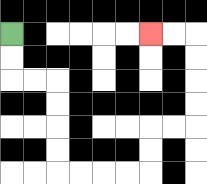{'start': '[0, 1]', 'end': '[6, 1]', 'path_directions': 'D,D,R,R,D,D,D,D,R,R,R,R,U,U,R,R,U,U,U,U,L,L', 'path_coordinates': '[[0, 1], [0, 2], [0, 3], [1, 3], [2, 3], [2, 4], [2, 5], [2, 6], [2, 7], [3, 7], [4, 7], [5, 7], [6, 7], [6, 6], [6, 5], [7, 5], [8, 5], [8, 4], [8, 3], [8, 2], [8, 1], [7, 1], [6, 1]]'}